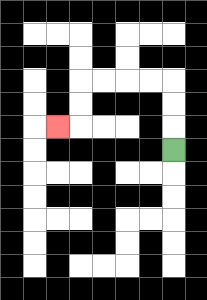{'start': '[7, 6]', 'end': '[2, 5]', 'path_directions': 'U,U,U,L,L,L,L,D,D,L', 'path_coordinates': '[[7, 6], [7, 5], [7, 4], [7, 3], [6, 3], [5, 3], [4, 3], [3, 3], [3, 4], [3, 5], [2, 5]]'}